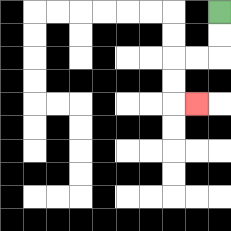{'start': '[9, 0]', 'end': '[8, 4]', 'path_directions': 'D,D,L,L,D,D,R', 'path_coordinates': '[[9, 0], [9, 1], [9, 2], [8, 2], [7, 2], [7, 3], [7, 4], [8, 4]]'}